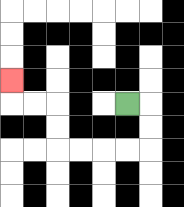{'start': '[5, 4]', 'end': '[0, 3]', 'path_directions': 'R,D,D,L,L,L,L,U,U,L,L,U', 'path_coordinates': '[[5, 4], [6, 4], [6, 5], [6, 6], [5, 6], [4, 6], [3, 6], [2, 6], [2, 5], [2, 4], [1, 4], [0, 4], [0, 3]]'}